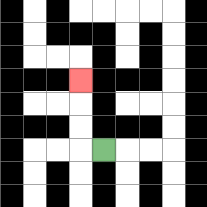{'start': '[4, 6]', 'end': '[3, 3]', 'path_directions': 'L,U,U,U', 'path_coordinates': '[[4, 6], [3, 6], [3, 5], [3, 4], [3, 3]]'}